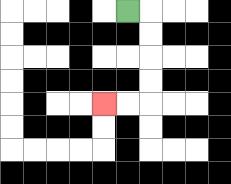{'start': '[5, 0]', 'end': '[4, 4]', 'path_directions': 'R,D,D,D,D,L,L', 'path_coordinates': '[[5, 0], [6, 0], [6, 1], [6, 2], [6, 3], [6, 4], [5, 4], [4, 4]]'}